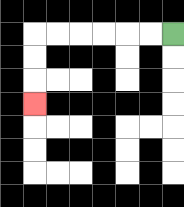{'start': '[7, 1]', 'end': '[1, 4]', 'path_directions': 'L,L,L,L,L,L,D,D,D', 'path_coordinates': '[[7, 1], [6, 1], [5, 1], [4, 1], [3, 1], [2, 1], [1, 1], [1, 2], [1, 3], [1, 4]]'}